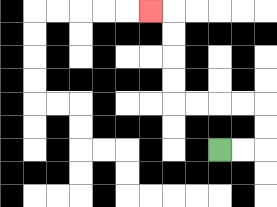{'start': '[9, 6]', 'end': '[6, 0]', 'path_directions': 'R,R,U,U,L,L,L,L,U,U,U,U,L', 'path_coordinates': '[[9, 6], [10, 6], [11, 6], [11, 5], [11, 4], [10, 4], [9, 4], [8, 4], [7, 4], [7, 3], [7, 2], [7, 1], [7, 0], [6, 0]]'}